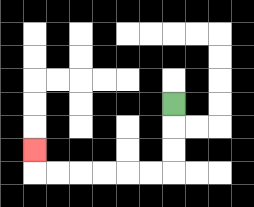{'start': '[7, 4]', 'end': '[1, 6]', 'path_directions': 'D,D,D,L,L,L,L,L,L,U', 'path_coordinates': '[[7, 4], [7, 5], [7, 6], [7, 7], [6, 7], [5, 7], [4, 7], [3, 7], [2, 7], [1, 7], [1, 6]]'}